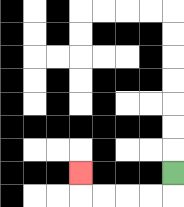{'start': '[7, 7]', 'end': '[3, 7]', 'path_directions': 'D,L,L,L,L,U', 'path_coordinates': '[[7, 7], [7, 8], [6, 8], [5, 8], [4, 8], [3, 8], [3, 7]]'}